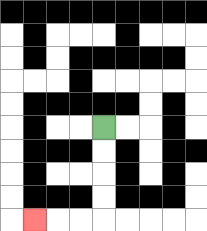{'start': '[4, 5]', 'end': '[1, 9]', 'path_directions': 'D,D,D,D,L,L,L', 'path_coordinates': '[[4, 5], [4, 6], [4, 7], [4, 8], [4, 9], [3, 9], [2, 9], [1, 9]]'}